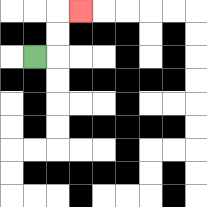{'start': '[1, 2]', 'end': '[3, 0]', 'path_directions': 'R,U,U,R', 'path_coordinates': '[[1, 2], [2, 2], [2, 1], [2, 0], [3, 0]]'}